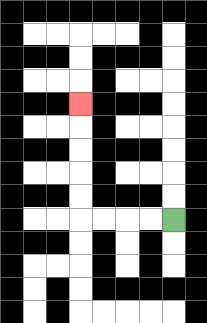{'start': '[7, 9]', 'end': '[3, 4]', 'path_directions': 'L,L,L,L,U,U,U,U,U', 'path_coordinates': '[[7, 9], [6, 9], [5, 9], [4, 9], [3, 9], [3, 8], [3, 7], [3, 6], [3, 5], [3, 4]]'}